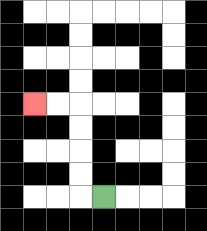{'start': '[4, 8]', 'end': '[1, 4]', 'path_directions': 'L,U,U,U,U,L,L', 'path_coordinates': '[[4, 8], [3, 8], [3, 7], [3, 6], [3, 5], [3, 4], [2, 4], [1, 4]]'}